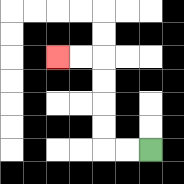{'start': '[6, 6]', 'end': '[2, 2]', 'path_directions': 'L,L,U,U,U,U,L,L', 'path_coordinates': '[[6, 6], [5, 6], [4, 6], [4, 5], [4, 4], [4, 3], [4, 2], [3, 2], [2, 2]]'}